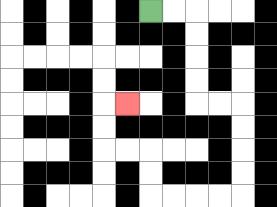{'start': '[6, 0]', 'end': '[5, 4]', 'path_directions': 'R,R,D,D,D,D,R,R,D,D,D,D,L,L,L,L,U,U,L,L,U,U,R', 'path_coordinates': '[[6, 0], [7, 0], [8, 0], [8, 1], [8, 2], [8, 3], [8, 4], [9, 4], [10, 4], [10, 5], [10, 6], [10, 7], [10, 8], [9, 8], [8, 8], [7, 8], [6, 8], [6, 7], [6, 6], [5, 6], [4, 6], [4, 5], [4, 4], [5, 4]]'}